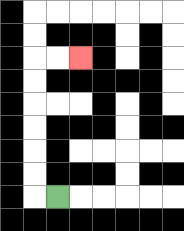{'start': '[2, 8]', 'end': '[3, 2]', 'path_directions': 'L,U,U,U,U,U,U,R,R', 'path_coordinates': '[[2, 8], [1, 8], [1, 7], [1, 6], [1, 5], [1, 4], [1, 3], [1, 2], [2, 2], [3, 2]]'}